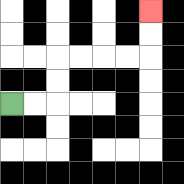{'start': '[0, 4]', 'end': '[6, 0]', 'path_directions': 'R,R,U,U,R,R,R,R,U,U', 'path_coordinates': '[[0, 4], [1, 4], [2, 4], [2, 3], [2, 2], [3, 2], [4, 2], [5, 2], [6, 2], [6, 1], [6, 0]]'}